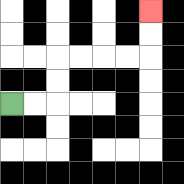{'start': '[0, 4]', 'end': '[6, 0]', 'path_directions': 'R,R,U,U,R,R,R,R,U,U', 'path_coordinates': '[[0, 4], [1, 4], [2, 4], [2, 3], [2, 2], [3, 2], [4, 2], [5, 2], [6, 2], [6, 1], [6, 0]]'}